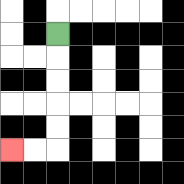{'start': '[2, 1]', 'end': '[0, 6]', 'path_directions': 'D,D,D,D,D,L,L', 'path_coordinates': '[[2, 1], [2, 2], [2, 3], [2, 4], [2, 5], [2, 6], [1, 6], [0, 6]]'}